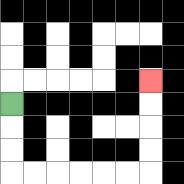{'start': '[0, 4]', 'end': '[6, 3]', 'path_directions': 'D,D,D,R,R,R,R,R,R,U,U,U,U', 'path_coordinates': '[[0, 4], [0, 5], [0, 6], [0, 7], [1, 7], [2, 7], [3, 7], [4, 7], [5, 7], [6, 7], [6, 6], [6, 5], [6, 4], [6, 3]]'}